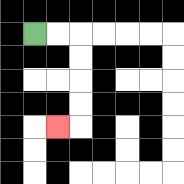{'start': '[1, 1]', 'end': '[2, 5]', 'path_directions': 'R,R,D,D,D,D,L', 'path_coordinates': '[[1, 1], [2, 1], [3, 1], [3, 2], [3, 3], [3, 4], [3, 5], [2, 5]]'}